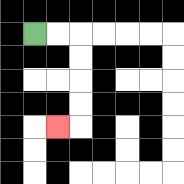{'start': '[1, 1]', 'end': '[2, 5]', 'path_directions': 'R,R,D,D,D,D,L', 'path_coordinates': '[[1, 1], [2, 1], [3, 1], [3, 2], [3, 3], [3, 4], [3, 5], [2, 5]]'}